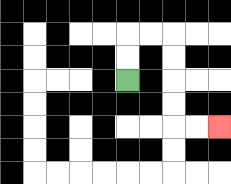{'start': '[5, 3]', 'end': '[9, 5]', 'path_directions': 'U,U,R,R,D,D,D,D,R,R', 'path_coordinates': '[[5, 3], [5, 2], [5, 1], [6, 1], [7, 1], [7, 2], [7, 3], [7, 4], [7, 5], [8, 5], [9, 5]]'}